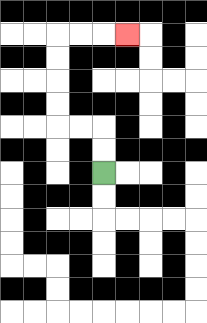{'start': '[4, 7]', 'end': '[5, 1]', 'path_directions': 'U,U,L,L,U,U,U,U,R,R,R', 'path_coordinates': '[[4, 7], [4, 6], [4, 5], [3, 5], [2, 5], [2, 4], [2, 3], [2, 2], [2, 1], [3, 1], [4, 1], [5, 1]]'}